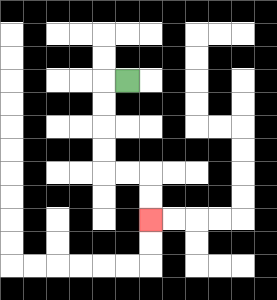{'start': '[5, 3]', 'end': '[6, 9]', 'path_directions': 'L,D,D,D,D,R,R,D,D', 'path_coordinates': '[[5, 3], [4, 3], [4, 4], [4, 5], [4, 6], [4, 7], [5, 7], [6, 7], [6, 8], [6, 9]]'}